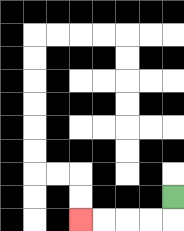{'start': '[7, 8]', 'end': '[3, 9]', 'path_directions': 'D,L,L,L,L', 'path_coordinates': '[[7, 8], [7, 9], [6, 9], [5, 9], [4, 9], [3, 9]]'}